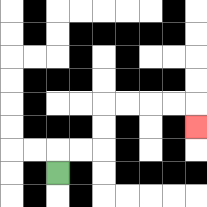{'start': '[2, 7]', 'end': '[8, 5]', 'path_directions': 'U,R,R,U,U,R,R,R,R,D', 'path_coordinates': '[[2, 7], [2, 6], [3, 6], [4, 6], [4, 5], [4, 4], [5, 4], [6, 4], [7, 4], [8, 4], [8, 5]]'}